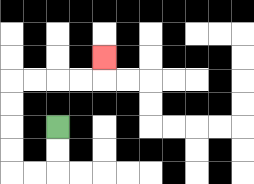{'start': '[2, 5]', 'end': '[4, 2]', 'path_directions': 'D,D,L,L,U,U,U,U,R,R,R,R,U', 'path_coordinates': '[[2, 5], [2, 6], [2, 7], [1, 7], [0, 7], [0, 6], [0, 5], [0, 4], [0, 3], [1, 3], [2, 3], [3, 3], [4, 3], [4, 2]]'}